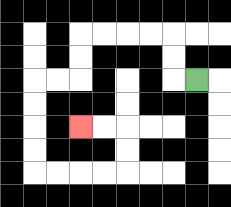{'start': '[8, 3]', 'end': '[3, 5]', 'path_directions': 'L,U,U,L,L,L,L,D,D,L,L,D,D,D,D,R,R,R,R,U,U,L,L', 'path_coordinates': '[[8, 3], [7, 3], [7, 2], [7, 1], [6, 1], [5, 1], [4, 1], [3, 1], [3, 2], [3, 3], [2, 3], [1, 3], [1, 4], [1, 5], [1, 6], [1, 7], [2, 7], [3, 7], [4, 7], [5, 7], [5, 6], [5, 5], [4, 5], [3, 5]]'}